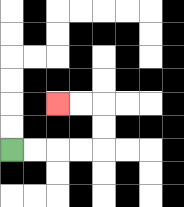{'start': '[0, 6]', 'end': '[2, 4]', 'path_directions': 'R,R,R,R,U,U,L,L', 'path_coordinates': '[[0, 6], [1, 6], [2, 6], [3, 6], [4, 6], [4, 5], [4, 4], [3, 4], [2, 4]]'}